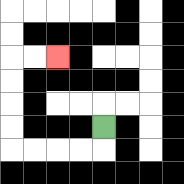{'start': '[4, 5]', 'end': '[2, 2]', 'path_directions': 'D,L,L,L,L,U,U,U,U,R,R', 'path_coordinates': '[[4, 5], [4, 6], [3, 6], [2, 6], [1, 6], [0, 6], [0, 5], [0, 4], [0, 3], [0, 2], [1, 2], [2, 2]]'}